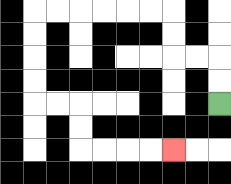{'start': '[9, 4]', 'end': '[7, 6]', 'path_directions': 'U,U,L,L,U,U,L,L,L,L,L,L,D,D,D,D,R,R,D,D,R,R,R,R', 'path_coordinates': '[[9, 4], [9, 3], [9, 2], [8, 2], [7, 2], [7, 1], [7, 0], [6, 0], [5, 0], [4, 0], [3, 0], [2, 0], [1, 0], [1, 1], [1, 2], [1, 3], [1, 4], [2, 4], [3, 4], [3, 5], [3, 6], [4, 6], [5, 6], [6, 6], [7, 6]]'}